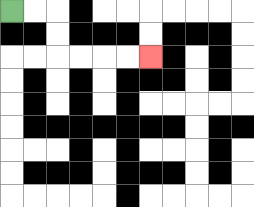{'start': '[0, 0]', 'end': '[6, 2]', 'path_directions': 'R,R,D,D,R,R,R,R', 'path_coordinates': '[[0, 0], [1, 0], [2, 0], [2, 1], [2, 2], [3, 2], [4, 2], [5, 2], [6, 2]]'}